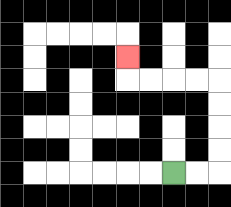{'start': '[7, 7]', 'end': '[5, 2]', 'path_directions': 'R,R,U,U,U,U,L,L,L,L,U', 'path_coordinates': '[[7, 7], [8, 7], [9, 7], [9, 6], [9, 5], [9, 4], [9, 3], [8, 3], [7, 3], [6, 3], [5, 3], [5, 2]]'}